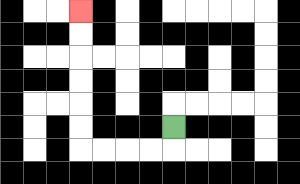{'start': '[7, 5]', 'end': '[3, 0]', 'path_directions': 'D,L,L,L,L,U,U,U,U,U,U', 'path_coordinates': '[[7, 5], [7, 6], [6, 6], [5, 6], [4, 6], [3, 6], [3, 5], [3, 4], [3, 3], [3, 2], [3, 1], [3, 0]]'}